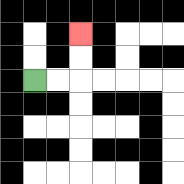{'start': '[1, 3]', 'end': '[3, 1]', 'path_directions': 'R,R,U,U', 'path_coordinates': '[[1, 3], [2, 3], [3, 3], [3, 2], [3, 1]]'}